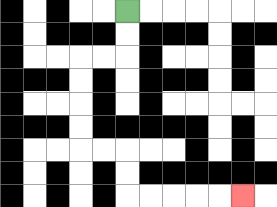{'start': '[5, 0]', 'end': '[10, 8]', 'path_directions': 'D,D,L,L,D,D,D,D,R,R,D,D,R,R,R,R,R', 'path_coordinates': '[[5, 0], [5, 1], [5, 2], [4, 2], [3, 2], [3, 3], [3, 4], [3, 5], [3, 6], [4, 6], [5, 6], [5, 7], [5, 8], [6, 8], [7, 8], [8, 8], [9, 8], [10, 8]]'}